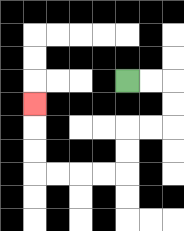{'start': '[5, 3]', 'end': '[1, 4]', 'path_directions': 'R,R,D,D,L,L,D,D,L,L,L,L,U,U,U', 'path_coordinates': '[[5, 3], [6, 3], [7, 3], [7, 4], [7, 5], [6, 5], [5, 5], [5, 6], [5, 7], [4, 7], [3, 7], [2, 7], [1, 7], [1, 6], [1, 5], [1, 4]]'}